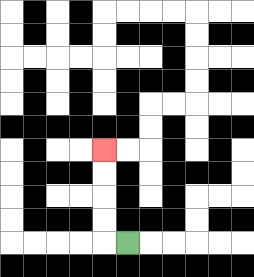{'start': '[5, 10]', 'end': '[4, 6]', 'path_directions': 'L,U,U,U,U', 'path_coordinates': '[[5, 10], [4, 10], [4, 9], [4, 8], [4, 7], [4, 6]]'}